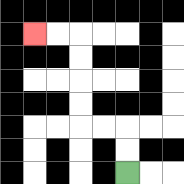{'start': '[5, 7]', 'end': '[1, 1]', 'path_directions': 'U,U,L,L,U,U,U,U,L,L', 'path_coordinates': '[[5, 7], [5, 6], [5, 5], [4, 5], [3, 5], [3, 4], [3, 3], [3, 2], [3, 1], [2, 1], [1, 1]]'}